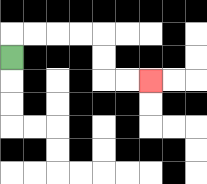{'start': '[0, 2]', 'end': '[6, 3]', 'path_directions': 'U,R,R,R,R,D,D,R,R', 'path_coordinates': '[[0, 2], [0, 1], [1, 1], [2, 1], [3, 1], [4, 1], [4, 2], [4, 3], [5, 3], [6, 3]]'}